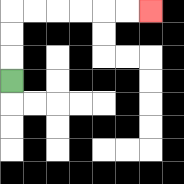{'start': '[0, 3]', 'end': '[6, 0]', 'path_directions': 'U,U,U,R,R,R,R,R,R', 'path_coordinates': '[[0, 3], [0, 2], [0, 1], [0, 0], [1, 0], [2, 0], [3, 0], [4, 0], [5, 0], [6, 0]]'}